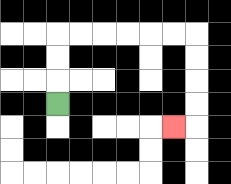{'start': '[2, 4]', 'end': '[7, 5]', 'path_directions': 'U,U,U,R,R,R,R,R,R,D,D,D,D,L', 'path_coordinates': '[[2, 4], [2, 3], [2, 2], [2, 1], [3, 1], [4, 1], [5, 1], [6, 1], [7, 1], [8, 1], [8, 2], [8, 3], [8, 4], [8, 5], [7, 5]]'}